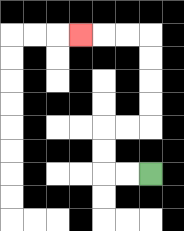{'start': '[6, 7]', 'end': '[3, 1]', 'path_directions': 'L,L,U,U,R,R,U,U,U,U,L,L,L', 'path_coordinates': '[[6, 7], [5, 7], [4, 7], [4, 6], [4, 5], [5, 5], [6, 5], [6, 4], [6, 3], [6, 2], [6, 1], [5, 1], [4, 1], [3, 1]]'}